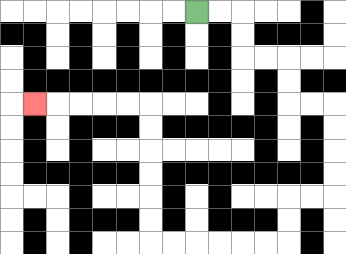{'start': '[8, 0]', 'end': '[1, 4]', 'path_directions': 'R,R,D,D,R,R,D,D,R,R,D,D,D,D,L,L,D,D,L,L,L,L,L,L,U,U,U,U,U,U,L,L,L,L,L', 'path_coordinates': '[[8, 0], [9, 0], [10, 0], [10, 1], [10, 2], [11, 2], [12, 2], [12, 3], [12, 4], [13, 4], [14, 4], [14, 5], [14, 6], [14, 7], [14, 8], [13, 8], [12, 8], [12, 9], [12, 10], [11, 10], [10, 10], [9, 10], [8, 10], [7, 10], [6, 10], [6, 9], [6, 8], [6, 7], [6, 6], [6, 5], [6, 4], [5, 4], [4, 4], [3, 4], [2, 4], [1, 4]]'}